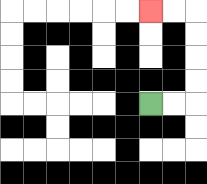{'start': '[6, 4]', 'end': '[6, 0]', 'path_directions': 'R,R,U,U,U,U,L,L', 'path_coordinates': '[[6, 4], [7, 4], [8, 4], [8, 3], [8, 2], [8, 1], [8, 0], [7, 0], [6, 0]]'}